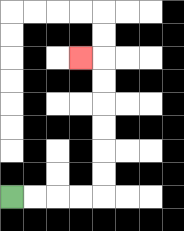{'start': '[0, 8]', 'end': '[3, 2]', 'path_directions': 'R,R,R,R,U,U,U,U,U,U,L', 'path_coordinates': '[[0, 8], [1, 8], [2, 8], [3, 8], [4, 8], [4, 7], [4, 6], [4, 5], [4, 4], [4, 3], [4, 2], [3, 2]]'}